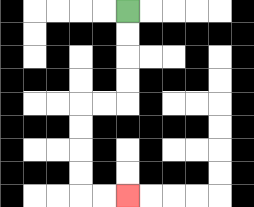{'start': '[5, 0]', 'end': '[5, 8]', 'path_directions': 'D,D,D,D,L,L,D,D,D,D,R,R', 'path_coordinates': '[[5, 0], [5, 1], [5, 2], [5, 3], [5, 4], [4, 4], [3, 4], [3, 5], [3, 6], [3, 7], [3, 8], [4, 8], [5, 8]]'}